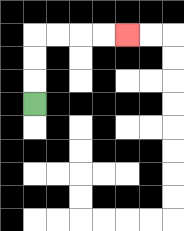{'start': '[1, 4]', 'end': '[5, 1]', 'path_directions': 'U,U,U,R,R,R,R', 'path_coordinates': '[[1, 4], [1, 3], [1, 2], [1, 1], [2, 1], [3, 1], [4, 1], [5, 1]]'}